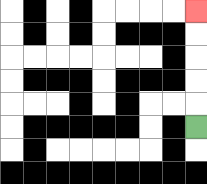{'start': '[8, 5]', 'end': '[8, 0]', 'path_directions': 'U,U,U,U,U', 'path_coordinates': '[[8, 5], [8, 4], [8, 3], [8, 2], [8, 1], [8, 0]]'}